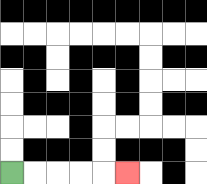{'start': '[0, 7]', 'end': '[5, 7]', 'path_directions': 'R,R,R,R,R', 'path_coordinates': '[[0, 7], [1, 7], [2, 7], [3, 7], [4, 7], [5, 7]]'}